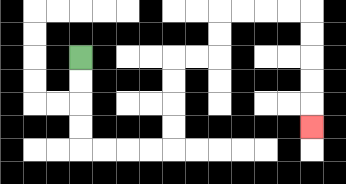{'start': '[3, 2]', 'end': '[13, 5]', 'path_directions': 'D,D,D,D,R,R,R,R,U,U,U,U,R,R,U,U,R,R,R,R,D,D,D,D,D', 'path_coordinates': '[[3, 2], [3, 3], [3, 4], [3, 5], [3, 6], [4, 6], [5, 6], [6, 6], [7, 6], [7, 5], [7, 4], [7, 3], [7, 2], [8, 2], [9, 2], [9, 1], [9, 0], [10, 0], [11, 0], [12, 0], [13, 0], [13, 1], [13, 2], [13, 3], [13, 4], [13, 5]]'}